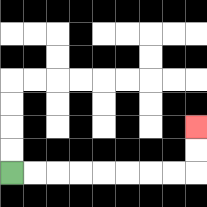{'start': '[0, 7]', 'end': '[8, 5]', 'path_directions': 'R,R,R,R,R,R,R,R,U,U', 'path_coordinates': '[[0, 7], [1, 7], [2, 7], [3, 7], [4, 7], [5, 7], [6, 7], [7, 7], [8, 7], [8, 6], [8, 5]]'}